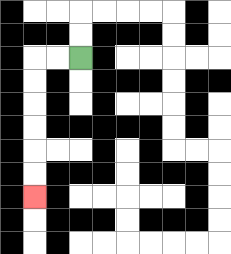{'start': '[3, 2]', 'end': '[1, 8]', 'path_directions': 'L,L,D,D,D,D,D,D', 'path_coordinates': '[[3, 2], [2, 2], [1, 2], [1, 3], [1, 4], [1, 5], [1, 6], [1, 7], [1, 8]]'}